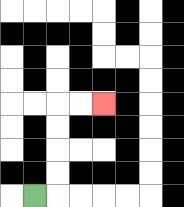{'start': '[1, 8]', 'end': '[4, 4]', 'path_directions': 'R,U,U,U,U,R,R', 'path_coordinates': '[[1, 8], [2, 8], [2, 7], [2, 6], [2, 5], [2, 4], [3, 4], [4, 4]]'}